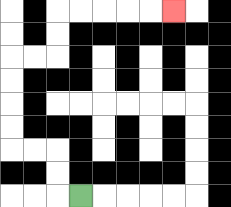{'start': '[3, 8]', 'end': '[7, 0]', 'path_directions': 'L,U,U,L,L,U,U,U,U,R,R,U,U,R,R,R,R,R', 'path_coordinates': '[[3, 8], [2, 8], [2, 7], [2, 6], [1, 6], [0, 6], [0, 5], [0, 4], [0, 3], [0, 2], [1, 2], [2, 2], [2, 1], [2, 0], [3, 0], [4, 0], [5, 0], [6, 0], [7, 0]]'}